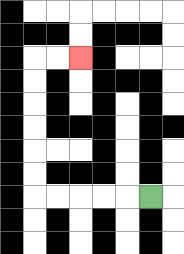{'start': '[6, 8]', 'end': '[3, 2]', 'path_directions': 'L,L,L,L,L,U,U,U,U,U,U,R,R', 'path_coordinates': '[[6, 8], [5, 8], [4, 8], [3, 8], [2, 8], [1, 8], [1, 7], [1, 6], [1, 5], [1, 4], [1, 3], [1, 2], [2, 2], [3, 2]]'}